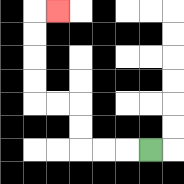{'start': '[6, 6]', 'end': '[2, 0]', 'path_directions': 'L,L,L,U,U,L,L,U,U,U,U,R', 'path_coordinates': '[[6, 6], [5, 6], [4, 6], [3, 6], [3, 5], [3, 4], [2, 4], [1, 4], [1, 3], [1, 2], [1, 1], [1, 0], [2, 0]]'}